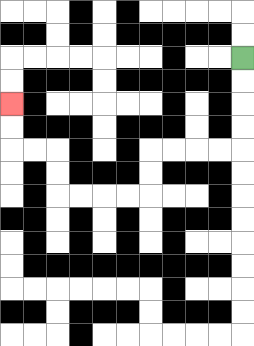{'start': '[10, 2]', 'end': '[0, 4]', 'path_directions': 'D,D,D,D,L,L,L,L,D,D,L,L,L,L,U,U,L,L,U,U', 'path_coordinates': '[[10, 2], [10, 3], [10, 4], [10, 5], [10, 6], [9, 6], [8, 6], [7, 6], [6, 6], [6, 7], [6, 8], [5, 8], [4, 8], [3, 8], [2, 8], [2, 7], [2, 6], [1, 6], [0, 6], [0, 5], [0, 4]]'}